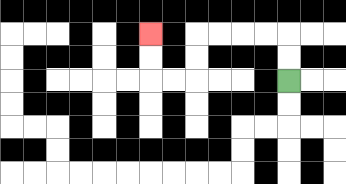{'start': '[12, 3]', 'end': '[6, 1]', 'path_directions': 'U,U,L,L,L,L,D,D,L,L,U,U', 'path_coordinates': '[[12, 3], [12, 2], [12, 1], [11, 1], [10, 1], [9, 1], [8, 1], [8, 2], [8, 3], [7, 3], [6, 3], [6, 2], [6, 1]]'}